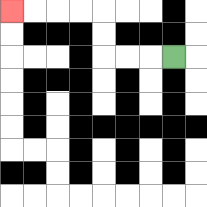{'start': '[7, 2]', 'end': '[0, 0]', 'path_directions': 'L,L,L,U,U,L,L,L,L', 'path_coordinates': '[[7, 2], [6, 2], [5, 2], [4, 2], [4, 1], [4, 0], [3, 0], [2, 0], [1, 0], [0, 0]]'}